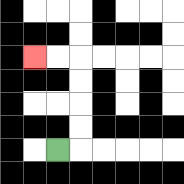{'start': '[2, 6]', 'end': '[1, 2]', 'path_directions': 'R,U,U,U,U,L,L', 'path_coordinates': '[[2, 6], [3, 6], [3, 5], [3, 4], [3, 3], [3, 2], [2, 2], [1, 2]]'}